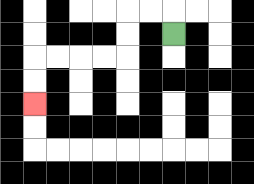{'start': '[7, 1]', 'end': '[1, 4]', 'path_directions': 'U,L,L,D,D,L,L,L,L,D,D', 'path_coordinates': '[[7, 1], [7, 0], [6, 0], [5, 0], [5, 1], [5, 2], [4, 2], [3, 2], [2, 2], [1, 2], [1, 3], [1, 4]]'}